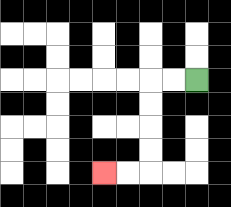{'start': '[8, 3]', 'end': '[4, 7]', 'path_directions': 'L,L,D,D,D,D,L,L', 'path_coordinates': '[[8, 3], [7, 3], [6, 3], [6, 4], [6, 5], [6, 6], [6, 7], [5, 7], [4, 7]]'}